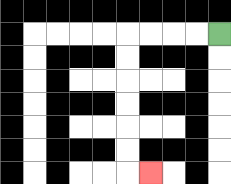{'start': '[9, 1]', 'end': '[6, 7]', 'path_directions': 'L,L,L,L,D,D,D,D,D,D,R', 'path_coordinates': '[[9, 1], [8, 1], [7, 1], [6, 1], [5, 1], [5, 2], [5, 3], [5, 4], [5, 5], [5, 6], [5, 7], [6, 7]]'}